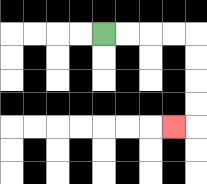{'start': '[4, 1]', 'end': '[7, 5]', 'path_directions': 'R,R,R,R,D,D,D,D,L', 'path_coordinates': '[[4, 1], [5, 1], [6, 1], [7, 1], [8, 1], [8, 2], [8, 3], [8, 4], [8, 5], [7, 5]]'}